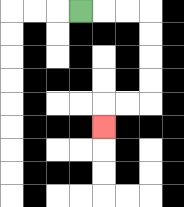{'start': '[3, 0]', 'end': '[4, 5]', 'path_directions': 'R,R,R,D,D,D,D,L,L,D', 'path_coordinates': '[[3, 0], [4, 0], [5, 0], [6, 0], [6, 1], [6, 2], [6, 3], [6, 4], [5, 4], [4, 4], [4, 5]]'}